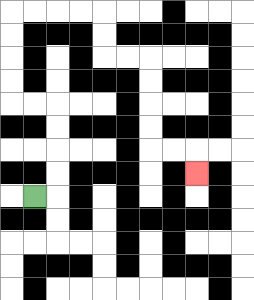{'start': '[1, 8]', 'end': '[8, 7]', 'path_directions': 'R,U,U,U,U,L,L,U,U,U,U,R,R,R,R,D,D,R,R,D,D,D,D,R,R,D', 'path_coordinates': '[[1, 8], [2, 8], [2, 7], [2, 6], [2, 5], [2, 4], [1, 4], [0, 4], [0, 3], [0, 2], [0, 1], [0, 0], [1, 0], [2, 0], [3, 0], [4, 0], [4, 1], [4, 2], [5, 2], [6, 2], [6, 3], [6, 4], [6, 5], [6, 6], [7, 6], [8, 6], [8, 7]]'}